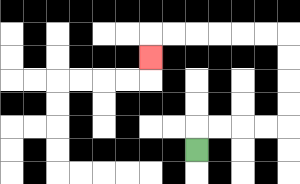{'start': '[8, 6]', 'end': '[6, 2]', 'path_directions': 'U,R,R,R,R,U,U,U,U,L,L,L,L,L,L,D', 'path_coordinates': '[[8, 6], [8, 5], [9, 5], [10, 5], [11, 5], [12, 5], [12, 4], [12, 3], [12, 2], [12, 1], [11, 1], [10, 1], [9, 1], [8, 1], [7, 1], [6, 1], [6, 2]]'}